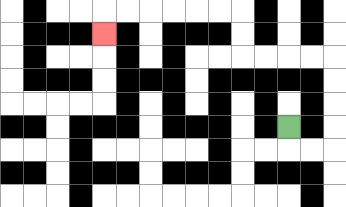{'start': '[12, 5]', 'end': '[4, 1]', 'path_directions': 'D,R,R,U,U,U,U,L,L,L,L,U,U,L,L,L,L,L,L,D', 'path_coordinates': '[[12, 5], [12, 6], [13, 6], [14, 6], [14, 5], [14, 4], [14, 3], [14, 2], [13, 2], [12, 2], [11, 2], [10, 2], [10, 1], [10, 0], [9, 0], [8, 0], [7, 0], [6, 0], [5, 0], [4, 0], [4, 1]]'}